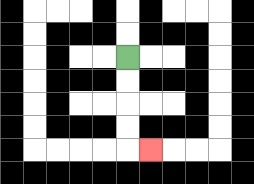{'start': '[5, 2]', 'end': '[6, 6]', 'path_directions': 'D,D,D,D,R', 'path_coordinates': '[[5, 2], [5, 3], [5, 4], [5, 5], [5, 6], [6, 6]]'}